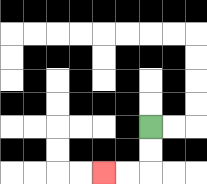{'start': '[6, 5]', 'end': '[4, 7]', 'path_directions': 'D,D,L,L', 'path_coordinates': '[[6, 5], [6, 6], [6, 7], [5, 7], [4, 7]]'}